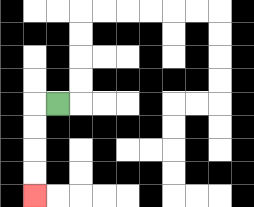{'start': '[2, 4]', 'end': '[1, 8]', 'path_directions': 'L,D,D,D,D', 'path_coordinates': '[[2, 4], [1, 4], [1, 5], [1, 6], [1, 7], [1, 8]]'}